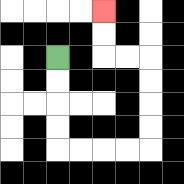{'start': '[2, 2]', 'end': '[4, 0]', 'path_directions': 'D,D,D,D,R,R,R,R,U,U,U,U,L,L,U,U', 'path_coordinates': '[[2, 2], [2, 3], [2, 4], [2, 5], [2, 6], [3, 6], [4, 6], [5, 6], [6, 6], [6, 5], [6, 4], [6, 3], [6, 2], [5, 2], [4, 2], [4, 1], [4, 0]]'}